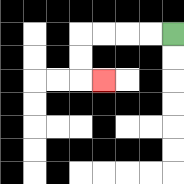{'start': '[7, 1]', 'end': '[4, 3]', 'path_directions': 'L,L,L,L,D,D,R', 'path_coordinates': '[[7, 1], [6, 1], [5, 1], [4, 1], [3, 1], [3, 2], [3, 3], [4, 3]]'}